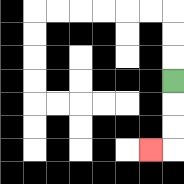{'start': '[7, 3]', 'end': '[6, 6]', 'path_directions': 'D,D,D,L', 'path_coordinates': '[[7, 3], [7, 4], [7, 5], [7, 6], [6, 6]]'}